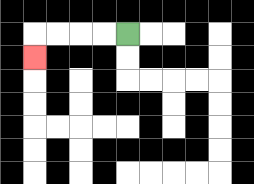{'start': '[5, 1]', 'end': '[1, 2]', 'path_directions': 'L,L,L,L,D', 'path_coordinates': '[[5, 1], [4, 1], [3, 1], [2, 1], [1, 1], [1, 2]]'}